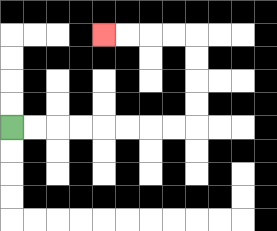{'start': '[0, 5]', 'end': '[4, 1]', 'path_directions': 'R,R,R,R,R,R,R,R,U,U,U,U,L,L,L,L', 'path_coordinates': '[[0, 5], [1, 5], [2, 5], [3, 5], [4, 5], [5, 5], [6, 5], [7, 5], [8, 5], [8, 4], [8, 3], [8, 2], [8, 1], [7, 1], [6, 1], [5, 1], [4, 1]]'}